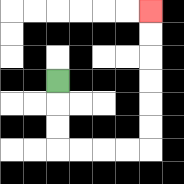{'start': '[2, 3]', 'end': '[6, 0]', 'path_directions': 'D,D,D,R,R,R,R,U,U,U,U,U,U', 'path_coordinates': '[[2, 3], [2, 4], [2, 5], [2, 6], [3, 6], [4, 6], [5, 6], [6, 6], [6, 5], [6, 4], [6, 3], [6, 2], [6, 1], [6, 0]]'}